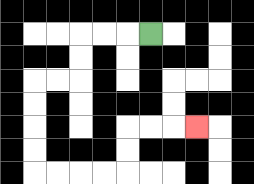{'start': '[6, 1]', 'end': '[8, 5]', 'path_directions': 'L,L,L,D,D,L,L,D,D,D,D,R,R,R,R,U,U,R,R,R', 'path_coordinates': '[[6, 1], [5, 1], [4, 1], [3, 1], [3, 2], [3, 3], [2, 3], [1, 3], [1, 4], [1, 5], [1, 6], [1, 7], [2, 7], [3, 7], [4, 7], [5, 7], [5, 6], [5, 5], [6, 5], [7, 5], [8, 5]]'}